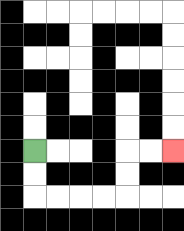{'start': '[1, 6]', 'end': '[7, 6]', 'path_directions': 'D,D,R,R,R,R,U,U,R,R', 'path_coordinates': '[[1, 6], [1, 7], [1, 8], [2, 8], [3, 8], [4, 8], [5, 8], [5, 7], [5, 6], [6, 6], [7, 6]]'}